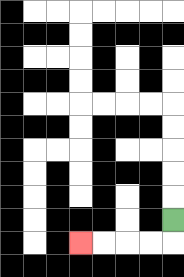{'start': '[7, 9]', 'end': '[3, 10]', 'path_directions': 'D,L,L,L,L', 'path_coordinates': '[[7, 9], [7, 10], [6, 10], [5, 10], [4, 10], [3, 10]]'}